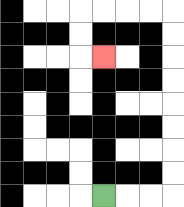{'start': '[4, 8]', 'end': '[4, 2]', 'path_directions': 'R,R,R,U,U,U,U,U,U,U,U,L,L,L,L,D,D,R', 'path_coordinates': '[[4, 8], [5, 8], [6, 8], [7, 8], [7, 7], [7, 6], [7, 5], [7, 4], [7, 3], [7, 2], [7, 1], [7, 0], [6, 0], [5, 0], [4, 0], [3, 0], [3, 1], [3, 2], [4, 2]]'}